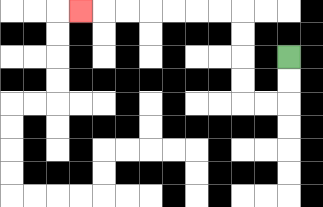{'start': '[12, 2]', 'end': '[3, 0]', 'path_directions': 'D,D,L,L,U,U,U,U,L,L,L,L,L,L,L', 'path_coordinates': '[[12, 2], [12, 3], [12, 4], [11, 4], [10, 4], [10, 3], [10, 2], [10, 1], [10, 0], [9, 0], [8, 0], [7, 0], [6, 0], [5, 0], [4, 0], [3, 0]]'}